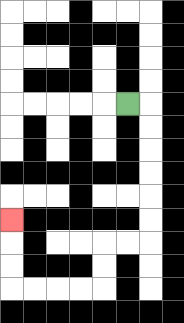{'start': '[5, 4]', 'end': '[0, 9]', 'path_directions': 'R,D,D,D,D,D,D,L,L,D,D,L,L,L,L,U,U,U', 'path_coordinates': '[[5, 4], [6, 4], [6, 5], [6, 6], [6, 7], [6, 8], [6, 9], [6, 10], [5, 10], [4, 10], [4, 11], [4, 12], [3, 12], [2, 12], [1, 12], [0, 12], [0, 11], [0, 10], [0, 9]]'}